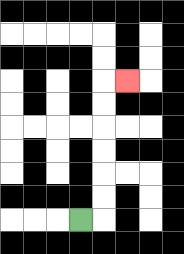{'start': '[3, 9]', 'end': '[5, 3]', 'path_directions': 'R,U,U,U,U,U,U,R', 'path_coordinates': '[[3, 9], [4, 9], [4, 8], [4, 7], [4, 6], [4, 5], [4, 4], [4, 3], [5, 3]]'}